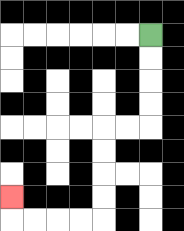{'start': '[6, 1]', 'end': '[0, 8]', 'path_directions': 'D,D,D,D,L,L,D,D,D,D,L,L,L,L,U', 'path_coordinates': '[[6, 1], [6, 2], [6, 3], [6, 4], [6, 5], [5, 5], [4, 5], [4, 6], [4, 7], [4, 8], [4, 9], [3, 9], [2, 9], [1, 9], [0, 9], [0, 8]]'}